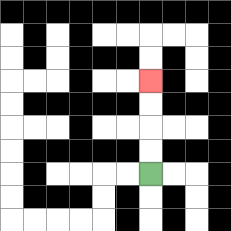{'start': '[6, 7]', 'end': '[6, 3]', 'path_directions': 'U,U,U,U', 'path_coordinates': '[[6, 7], [6, 6], [6, 5], [6, 4], [6, 3]]'}